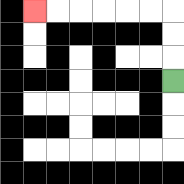{'start': '[7, 3]', 'end': '[1, 0]', 'path_directions': 'U,U,U,L,L,L,L,L,L', 'path_coordinates': '[[7, 3], [7, 2], [7, 1], [7, 0], [6, 0], [5, 0], [4, 0], [3, 0], [2, 0], [1, 0]]'}